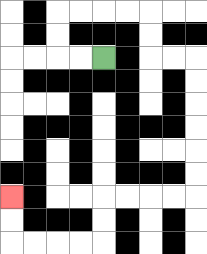{'start': '[4, 2]', 'end': '[0, 8]', 'path_directions': 'L,L,U,U,R,R,R,R,D,D,R,R,D,D,D,D,D,D,L,L,L,L,D,D,L,L,L,L,U,U', 'path_coordinates': '[[4, 2], [3, 2], [2, 2], [2, 1], [2, 0], [3, 0], [4, 0], [5, 0], [6, 0], [6, 1], [6, 2], [7, 2], [8, 2], [8, 3], [8, 4], [8, 5], [8, 6], [8, 7], [8, 8], [7, 8], [6, 8], [5, 8], [4, 8], [4, 9], [4, 10], [3, 10], [2, 10], [1, 10], [0, 10], [0, 9], [0, 8]]'}